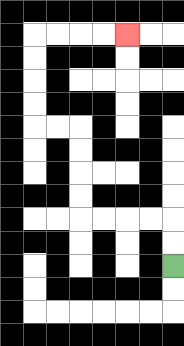{'start': '[7, 11]', 'end': '[5, 1]', 'path_directions': 'U,U,L,L,L,L,U,U,U,U,L,L,U,U,U,U,R,R,R,R', 'path_coordinates': '[[7, 11], [7, 10], [7, 9], [6, 9], [5, 9], [4, 9], [3, 9], [3, 8], [3, 7], [3, 6], [3, 5], [2, 5], [1, 5], [1, 4], [1, 3], [1, 2], [1, 1], [2, 1], [3, 1], [4, 1], [5, 1]]'}